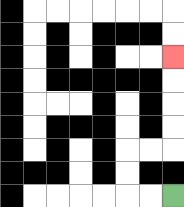{'start': '[7, 8]', 'end': '[7, 2]', 'path_directions': 'L,L,U,U,R,R,U,U,U,U', 'path_coordinates': '[[7, 8], [6, 8], [5, 8], [5, 7], [5, 6], [6, 6], [7, 6], [7, 5], [7, 4], [7, 3], [7, 2]]'}